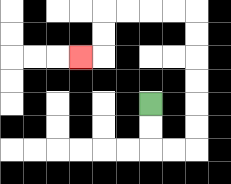{'start': '[6, 4]', 'end': '[3, 2]', 'path_directions': 'D,D,R,R,U,U,U,U,U,U,L,L,L,L,D,D,L', 'path_coordinates': '[[6, 4], [6, 5], [6, 6], [7, 6], [8, 6], [8, 5], [8, 4], [8, 3], [8, 2], [8, 1], [8, 0], [7, 0], [6, 0], [5, 0], [4, 0], [4, 1], [4, 2], [3, 2]]'}